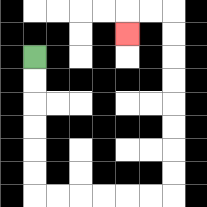{'start': '[1, 2]', 'end': '[5, 1]', 'path_directions': 'D,D,D,D,D,D,R,R,R,R,R,R,U,U,U,U,U,U,U,U,L,L,D', 'path_coordinates': '[[1, 2], [1, 3], [1, 4], [1, 5], [1, 6], [1, 7], [1, 8], [2, 8], [3, 8], [4, 8], [5, 8], [6, 8], [7, 8], [7, 7], [7, 6], [7, 5], [7, 4], [7, 3], [7, 2], [7, 1], [7, 0], [6, 0], [5, 0], [5, 1]]'}